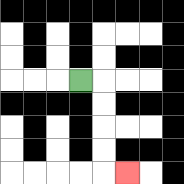{'start': '[3, 3]', 'end': '[5, 7]', 'path_directions': 'R,D,D,D,D,R', 'path_coordinates': '[[3, 3], [4, 3], [4, 4], [4, 5], [4, 6], [4, 7], [5, 7]]'}